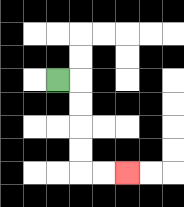{'start': '[2, 3]', 'end': '[5, 7]', 'path_directions': 'R,D,D,D,D,R,R', 'path_coordinates': '[[2, 3], [3, 3], [3, 4], [3, 5], [3, 6], [3, 7], [4, 7], [5, 7]]'}